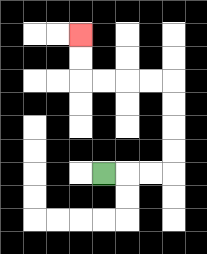{'start': '[4, 7]', 'end': '[3, 1]', 'path_directions': 'R,R,R,U,U,U,U,L,L,L,L,U,U', 'path_coordinates': '[[4, 7], [5, 7], [6, 7], [7, 7], [7, 6], [7, 5], [7, 4], [7, 3], [6, 3], [5, 3], [4, 3], [3, 3], [3, 2], [3, 1]]'}